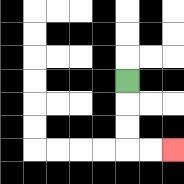{'start': '[5, 3]', 'end': '[7, 6]', 'path_directions': 'D,D,D,R,R', 'path_coordinates': '[[5, 3], [5, 4], [5, 5], [5, 6], [6, 6], [7, 6]]'}